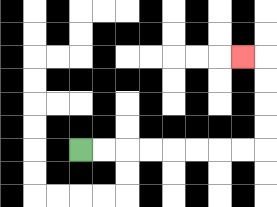{'start': '[3, 6]', 'end': '[10, 2]', 'path_directions': 'R,R,R,R,R,R,R,R,U,U,U,U,L', 'path_coordinates': '[[3, 6], [4, 6], [5, 6], [6, 6], [7, 6], [8, 6], [9, 6], [10, 6], [11, 6], [11, 5], [11, 4], [11, 3], [11, 2], [10, 2]]'}